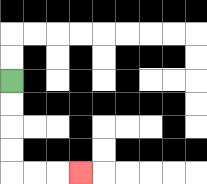{'start': '[0, 3]', 'end': '[3, 7]', 'path_directions': 'D,D,D,D,R,R,R', 'path_coordinates': '[[0, 3], [0, 4], [0, 5], [0, 6], [0, 7], [1, 7], [2, 7], [3, 7]]'}